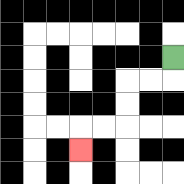{'start': '[7, 2]', 'end': '[3, 6]', 'path_directions': 'D,L,L,D,D,L,L,D', 'path_coordinates': '[[7, 2], [7, 3], [6, 3], [5, 3], [5, 4], [5, 5], [4, 5], [3, 5], [3, 6]]'}